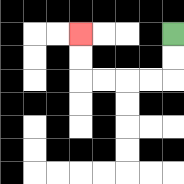{'start': '[7, 1]', 'end': '[3, 1]', 'path_directions': 'D,D,L,L,L,L,U,U', 'path_coordinates': '[[7, 1], [7, 2], [7, 3], [6, 3], [5, 3], [4, 3], [3, 3], [3, 2], [3, 1]]'}